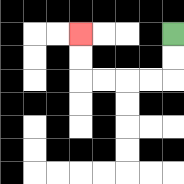{'start': '[7, 1]', 'end': '[3, 1]', 'path_directions': 'D,D,L,L,L,L,U,U', 'path_coordinates': '[[7, 1], [7, 2], [7, 3], [6, 3], [5, 3], [4, 3], [3, 3], [3, 2], [3, 1]]'}